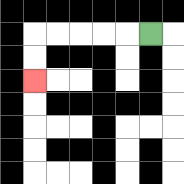{'start': '[6, 1]', 'end': '[1, 3]', 'path_directions': 'L,L,L,L,L,D,D', 'path_coordinates': '[[6, 1], [5, 1], [4, 1], [3, 1], [2, 1], [1, 1], [1, 2], [1, 3]]'}